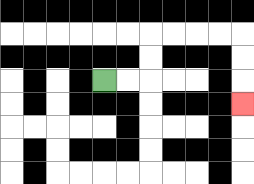{'start': '[4, 3]', 'end': '[10, 4]', 'path_directions': 'R,R,U,U,R,R,R,R,D,D,D', 'path_coordinates': '[[4, 3], [5, 3], [6, 3], [6, 2], [6, 1], [7, 1], [8, 1], [9, 1], [10, 1], [10, 2], [10, 3], [10, 4]]'}